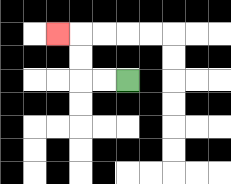{'start': '[5, 3]', 'end': '[2, 1]', 'path_directions': 'L,L,U,U,L', 'path_coordinates': '[[5, 3], [4, 3], [3, 3], [3, 2], [3, 1], [2, 1]]'}